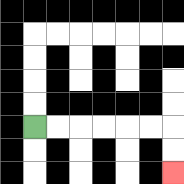{'start': '[1, 5]', 'end': '[7, 7]', 'path_directions': 'R,R,R,R,R,R,D,D', 'path_coordinates': '[[1, 5], [2, 5], [3, 5], [4, 5], [5, 5], [6, 5], [7, 5], [7, 6], [7, 7]]'}